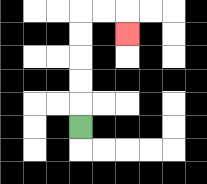{'start': '[3, 5]', 'end': '[5, 1]', 'path_directions': 'U,U,U,U,U,R,R,D', 'path_coordinates': '[[3, 5], [3, 4], [3, 3], [3, 2], [3, 1], [3, 0], [4, 0], [5, 0], [5, 1]]'}